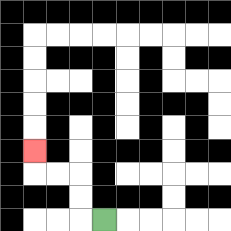{'start': '[4, 9]', 'end': '[1, 6]', 'path_directions': 'L,U,U,L,L,U', 'path_coordinates': '[[4, 9], [3, 9], [3, 8], [3, 7], [2, 7], [1, 7], [1, 6]]'}